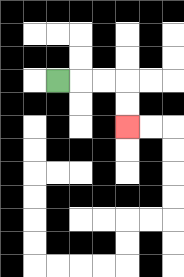{'start': '[2, 3]', 'end': '[5, 5]', 'path_directions': 'R,R,R,D,D', 'path_coordinates': '[[2, 3], [3, 3], [4, 3], [5, 3], [5, 4], [5, 5]]'}